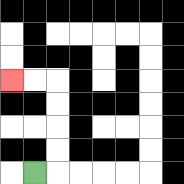{'start': '[1, 7]', 'end': '[0, 3]', 'path_directions': 'R,U,U,U,U,L,L', 'path_coordinates': '[[1, 7], [2, 7], [2, 6], [2, 5], [2, 4], [2, 3], [1, 3], [0, 3]]'}